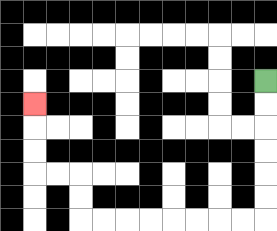{'start': '[11, 3]', 'end': '[1, 4]', 'path_directions': 'D,D,D,D,D,D,L,L,L,L,L,L,L,L,U,U,L,L,U,U,U', 'path_coordinates': '[[11, 3], [11, 4], [11, 5], [11, 6], [11, 7], [11, 8], [11, 9], [10, 9], [9, 9], [8, 9], [7, 9], [6, 9], [5, 9], [4, 9], [3, 9], [3, 8], [3, 7], [2, 7], [1, 7], [1, 6], [1, 5], [1, 4]]'}